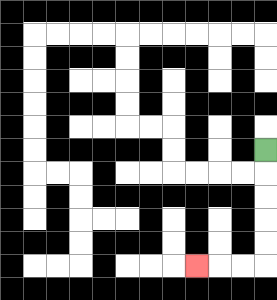{'start': '[11, 6]', 'end': '[8, 11]', 'path_directions': 'D,D,D,D,D,L,L,L', 'path_coordinates': '[[11, 6], [11, 7], [11, 8], [11, 9], [11, 10], [11, 11], [10, 11], [9, 11], [8, 11]]'}